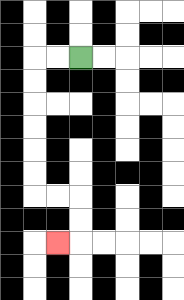{'start': '[3, 2]', 'end': '[2, 10]', 'path_directions': 'L,L,D,D,D,D,D,D,R,R,D,D,L', 'path_coordinates': '[[3, 2], [2, 2], [1, 2], [1, 3], [1, 4], [1, 5], [1, 6], [1, 7], [1, 8], [2, 8], [3, 8], [3, 9], [3, 10], [2, 10]]'}